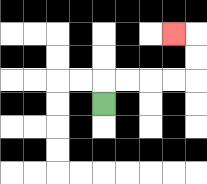{'start': '[4, 4]', 'end': '[7, 1]', 'path_directions': 'U,R,R,R,R,U,U,L', 'path_coordinates': '[[4, 4], [4, 3], [5, 3], [6, 3], [7, 3], [8, 3], [8, 2], [8, 1], [7, 1]]'}